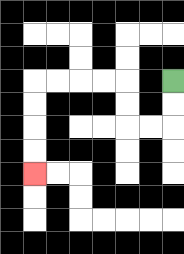{'start': '[7, 3]', 'end': '[1, 7]', 'path_directions': 'D,D,L,L,U,U,L,L,L,L,D,D,D,D', 'path_coordinates': '[[7, 3], [7, 4], [7, 5], [6, 5], [5, 5], [5, 4], [5, 3], [4, 3], [3, 3], [2, 3], [1, 3], [1, 4], [1, 5], [1, 6], [1, 7]]'}